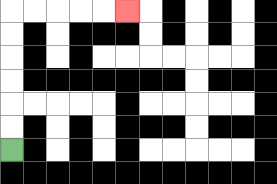{'start': '[0, 6]', 'end': '[5, 0]', 'path_directions': 'U,U,U,U,U,U,R,R,R,R,R', 'path_coordinates': '[[0, 6], [0, 5], [0, 4], [0, 3], [0, 2], [0, 1], [0, 0], [1, 0], [2, 0], [3, 0], [4, 0], [5, 0]]'}